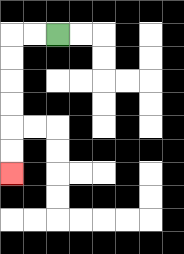{'start': '[2, 1]', 'end': '[0, 7]', 'path_directions': 'L,L,D,D,D,D,D,D', 'path_coordinates': '[[2, 1], [1, 1], [0, 1], [0, 2], [0, 3], [0, 4], [0, 5], [0, 6], [0, 7]]'}